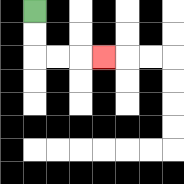{'start': '[1, 0]', 'end': '[4, 2]', 'path_directions': 'D,D,R,R,R', 'path_coordinates': '[[1, 0], [1, 1], [1, 2], [2, 2], [3, 2], [4, 2]]'}